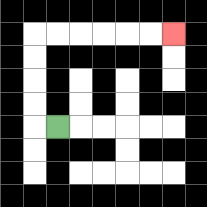{'start': '[2, 5]', 'end': '[7, 1]', 'path_directions': 'L,U,U,U,U,R,R,R,R,R,R', 'path_coordinates': '[[2, 5], [1, 5], [1, 4], [1, 3], [1, 2], [1, 1], [2, 1], [3, 1], [4, 1], [5, 1], [6, 1], [7, 1]]'}